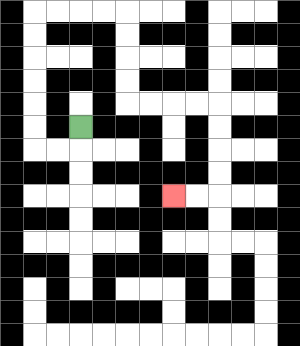{'start': '[3, 5]', 'end': '[7, 8]', 'path_directions': 'D,L,L,U,U,U,U,U,U,R,R,R,R,D,D,D,D,R,R,R,R,D,D,D,D,L,L', 'path_coordinates': '[[3, 5], [3, 6], [2, 6], [1, 6], [1, 5], [1, 4], [1, 3], [1, 2], [1, 1], [1, 0], [2, 0], [3, 0], [4, 0], [5, 0], [5, 1], [5, 2], [5, 3], [5, 4], [6, 4], [7, 4], [8, 4], [9, 4], [9, 5], [9, 6], [9, 7], [9, 8], [8, 8], [7, 8]]'}